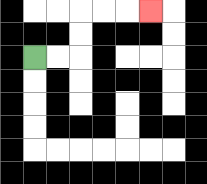{'start': '[1, 2]', 'end': '[6, 0]', 'path_directions': 'R,R,U,U,R,R,R', 'path_coordinates': '[[1, 2], [2, 2], [3, 2], [3, 1], [3, 0], [4, 0], [5, 0], [6, 0]]'}